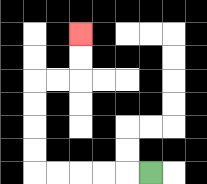{'start': '[6, 7]', 'end': '[3, 1]', 'path_directions': 'L,L,L,L,L,U,U,U,U,R,R,U,U', 'path_coordinates': '[[6, 7], [5, 7], [4, 7], [3, 7], [2, 7], [1, 7], [1, 6], [1, 5], [1, 4], [1, 3], [2, 3], [3, 3], [3, 2], [3, 1]]'}